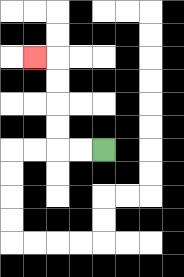{'start': '[4, 6]', 'end': '[1, 2]', 'path_directions': 'L,L,U,U,U,U,L', 'path_coordinates': '[[4, 6], [3, 6], [2, 6], [2, 5], [2, 4], [2, 3], [2, 2], [1, 2]]'}